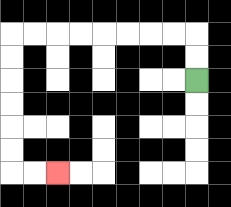{'start': '[8, 3]', 'end': '[2, 7]', 'path_directions': 'U,U,L,L,L,L,L,L,L,L,D,D,D,D,D,D,R,R', 'path_coordinates': '[[8, 3], [8, 2], [8, 1], [7, 1], [6, 1], [5, 1], [4, 1], [3, 1], [2, 1], [1, 1], [0, 1], [0, 2], [0, 3], [0, 4], [0, 5], [0, 6], [0, 7], [1, 7], [2, 7]]'}